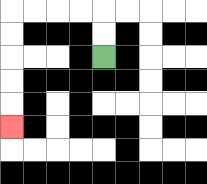{'start': '[4, 2]', 'end': '[0, 5]', 'path_directions': 'U,U,L,L,L,L,D,D,D,D,D', 'path_coordinates': '[[4, 2], [4, 1], [4, 0], [3, 0], [2, 0], [1, 0], [0, 0], [0, 1], [0, 2], [0, 3], [0, 4], [0, 5]]'}